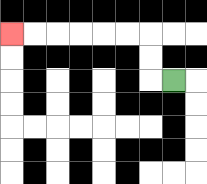{'start': '[7, 3]', 'end': '[0, 1]', 'path_directions': 'L,U,U,L,L,L,L,L,L', 'path_coordinates': '[[7, 3], [6, 3], [6, 2], [6, 1], [5, 1], [4, 1], [3, 1], [2, 1], [1, 1], [0, 1]]'}